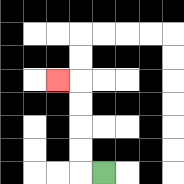{'start': '[4, 7]', 'end': '[2, 3]', 'path_directions': 'L,U,U,U,U,L', 'path_coordinates': '[[4, 7], [3, 7], [3, 6], [3, 5], [3, 4], [3, 3], [2, 3]]'}